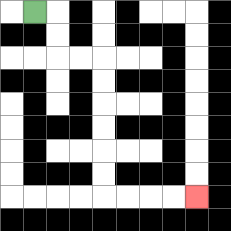{'start': '[1, 0]', 'end': '[8, 8]', 'path_directions': 'R,D,D,R,R,D,D,D,D,D,D,R,R,R,R', 'path_coordinates': '[[1, 0], [2, 0], [2, 1], [2, 2], [3, 2], [4, 2], [4, 3], [4, 4], [4, 5], [4, 6], [4, 7], [4, 8], [5, 8], [6, 8], [7, 8], [8, 8]]'}